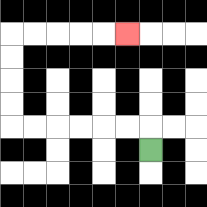{'start': '[6, 6]', 'end': '[5, 1]', 'path_directions': 'U,L,L,L,L,L,L,U,U,U,U,R,R,R,R,R', 'path_coordinates': '[[6, 6], [6, 5], [5, 5], [4, 5], [3, 5], [2, 5], [1, 5], [0, 5], [0, 4], [0, 3], [0, 2], [0, 1], [1, 1], [2, 1], [3, 1], [4, 1], [5, 1]]'}